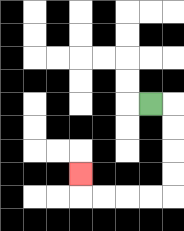{'start': '[6, 4]', 'end': '[3, 7]', 'path_directions': 'R,D,D,D,D,L,L,L,L,U', 'path_coordinates': '[[6, 4], [7, 4], [7, 5], [7, 6], [7, 7], [7, 8], [6, 8], [5, 8], [4, 8], [3, 8], [3, 7]]'}